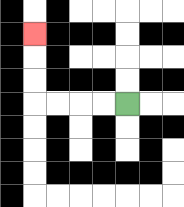{'start': '[5, 4]', 'end': '[1, 1]', 'path_directions': 'L,L,L,L,U,U,U', 'path_coordinates': '[[5, 4], [4, 4], [3, 4], [2, 4], [1, 4], [1, 3], [1, 2], [1, 1]]'}